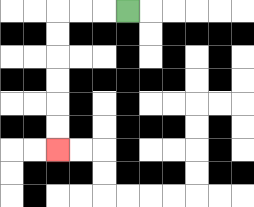{'start': '[5, 0]', 'end': '[2, 6]', 'path_directions': 'L,L,L,D,D,D,D,D,D', 'path_coordinates': '[[5, 0], [4, 0], [3, 0], [2, 0], [2, 1], [2, 2], [2, 3], [2, 4], [2, 5], [2, 6]]'}